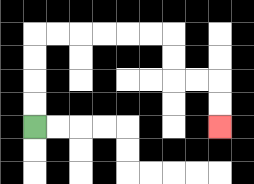{'start': '[1, 5]', 'end': '[9, 5]', 'path_directions': 'U,U,U,U,R,R,R,R,R,R,D,D,R,R,D,D', 'path_coordinates': '[[1, 5], [1, 4], [1, 3], [1, 2], [1, 1], [2, 1], [3, 1], [4, 1], [5, 1], [6, 1], [7, 1], [7, 2], [7, 3], [8, 3], [9, 3], [9, 4], [9, 5]]'}